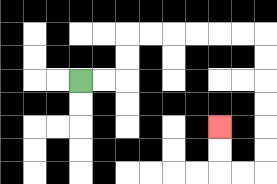{'start': '[3, 3]', 'end': '[9, 5]', 'path_directions': 'R,R,U,U,R,R,R,R,R,R,D,D,D,D,D,D,L,L,U,U', 'path_coordinates': '[[3, 3], [4, 3], [5, 3], [5, 2], [5, 1], [6, 1], [7, 1], [8, 1], [9, 1], [10, 1], [11, 1], [11, 2], [11, 3], [11, 4], [11, 5], [11, 6], [11, 7], [10, 7], [9, 7], [9, 6], [9, 5]]'}